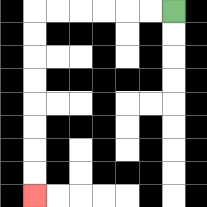{'start': '[7, 0]', 'end': '[1, 8]', 'path_directions': 'L,L,L,L,L,L,D,D,D,D,D,D,D,D', 'path_coordinates': '[[7, 0], [6, 0], [5, 0], [4, 0], [3, 0], [2, 0], [1, 0], [1, 1], [1, 2], [1, 3], [1, 4], [1, 5], [1, 6], [1, 7], [1, 8]]'}